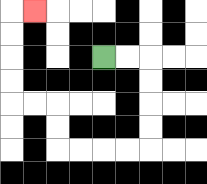{'start': '[4, 2]', 'end': '[1, 0]', 'path_directions': 'R,R,D,D,D,D,L,L,L,L,U,U,L,L,U,U,U,U,R', 'path_coordinates': '[[4, 2], [5, 2], [6, 2], [6, 3], [6, 4], [6, 5], [6, 6], [5, 6], [4, 6], [3, 6], [2, 6], [2, 5], [2, 4], [1, 4], [0, 4], [0, 3], [0, 2], [0, 1], [0, 0], [1, 0]]'}